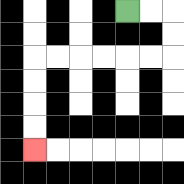{'start': '[5, 0]', 'end': '[1, 6]', 'path_directions': 'R,R,D,D,L,L,L,L,L,L,D,D,D,D', 'path_coordinates': '[[5, 0], [6, 0], [7, 0], [7, 1], [7, 2], [6, 2], [5, 2], [4, 2], [3, 2], [2, 2], [1, 2], [1, 3], [1, 4], [1, 5], [1, 6]]'}